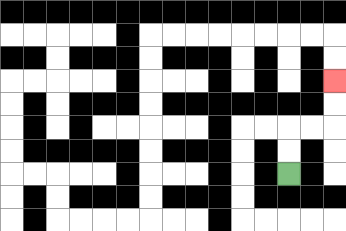{'start': '[12, 7]', 'end': '[14, 3]', 'path_directions': 'U,U,R,R,U,U', 'path_coordinates': '[[12, 7], [12, 6], [12, 5], [13, 5], [14, 5], [14, 4], [14, 3]]'}